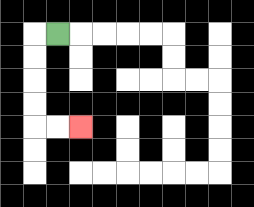{'start': '[2, 1]', 'end': '[3, 5]', 'path_directions': 'L,D,D,D,D,R,R', 'path_coordinates': '[[2, 1], [1, 1], [1, 2], [1, 3], [1, 4], [1, 5], [2, 5], [3, 5]]'}